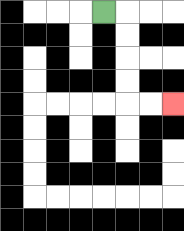{'start': '[4, 0]', 'end': '[7, 4]', 'path_directions': 'R,D,D,D,D,R,R', 'path_coordinates': '[[4, 0], [5, 0], [5, 1], [5, 2], [5, 3], [5, 4], [6, 4], [7, 4]]'}